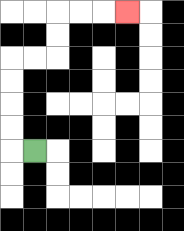{'start': '[1, 6]', 'end': '[5, 0]', 'path_directions': 'L,U,U,U,U,R,R,U,U,R,R,R', 'path_coordinates': '[[1, 6], [0, 6], [0, 5], [0, 4], [0, 3], [0, 2], [1, 2], [2, 2], [2, 1], [2, 0], [3, 0], [4, 0], [5, 0]]'}